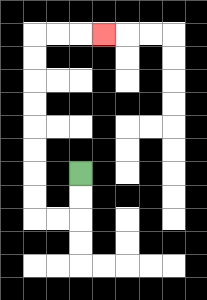{'start': '[3, 7]', 'end': '[4, 1]', 'path_directions': 'D,D,L,L,U,U,U,U,U,U,U,U,R,R,R', 'path_coordinates': '[[3, 7], [3, 8], [3, 9], [2, 9], [1, 9], [1, 8], [1, 7], [1, 6], [1, 5], [1, 4], [1, 3], [1, 2], [1, 1], [2, 1], [3, 1], [4, 1]]'}